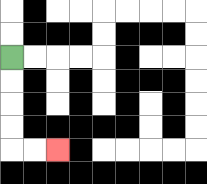{'start': '[0, 2]', 'end': '[2, 6]', 'path_directions': 'D,D,D,D,R,R', 'path_coordinates': '[[0, 2], [0, 3], [0, 4], [0, 5], [0, 6], [1, 6], [2, 6]]'}